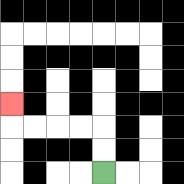{'start': '[4, 7]', 'end': '[0, 4]', 'path_directions': 'U,U,L,L,L,L,U', 'path_coordinates': '[[4, 7], [4, 6], [4, 5], [3, 5], [2, 5], [1, 5], [0, 5], [0, 4]]'}